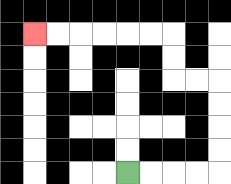{'start': '[5, 7]', 'end': '[1, 1]', 'path_directions': 'R,R,R,R,U,U,U,U,L,L,U,U,L,L,L,L,L,L', 'path_coordinates': '[[5, 7], [6, 7], [7, 7], [8, 7], [9, 7], [9, 6], [9, 5], [9, 4], [9, 3], [8, 3], [7, 3], [7, 2], [7, 1], [6, 1], [5, 1], [4, 1], [3, 1], [2, 1], [1, 1]]'}